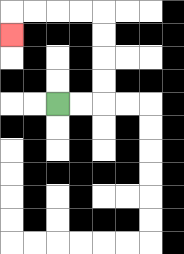{'start': '[2, 4]', 'end': '[0, 1]', 'path_directions': 'R,R,U,U,U,U,L,L,L,L,D', 'path_coordinates': '[[2, 4], [3, 4], [4, 4], [4, 3], [4, 2], [4, 1], [4, 0], [3, 0], [2, 0], [1, 0], [0, 0], [0, 1]]'}